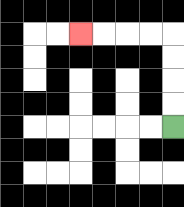{'start': '[7, 5]', 'end': '[3, 1]', 'path_directions': 'U,U,U,U,L,L,L,L', 'path_coordinates': '[[7, 5], [7, 4], [7, 3], [7, 2], [7, 1], [6, 1], [5, 1], [4, 1], [3, 1]]'}